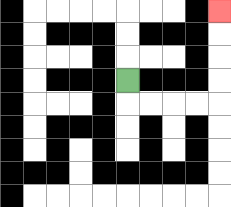{'start': '[5, 3]', 'end': '[9, 0]', 'path_directions': 'D,R,R,R,R,U,U,U,U', 'path_coordinates': '[[5, 3], [5, 4], [6, 4], [7, 4], [8, 4], [9, 4], [9, 3], [9, 2], [9, 1], [9, 0]]'}